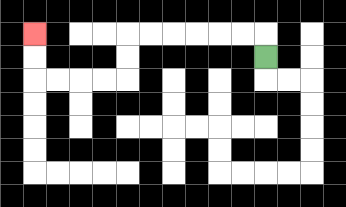{'start': '[11, 2]', 'end': '[1, 1]', 'path_directions': 'U,L,L,L,L,L,L,D,D,L,L,L,L,U,U', 'path_coordinates': '[[11, 2], [11, 1], [10, 1], [9, 1], [8, 1], [7, 1], [6, 1], [5, 1], [5, 2], [5, 3], [4, 3], [3, 3], [2, 3], [1, 3], [1, 2], [1, 1]]'}